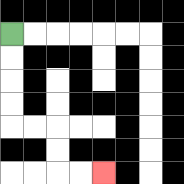{'start': '[0, 1]', 'end': '[4, 7]', 'path_directions': 'D,D,D,D,R,R,D,D,R,R', 'path_coordinates': '[[0, 1], [0, 2], [0, 3], [0, 4], [0, 5], [1, 5], [2, 5], [2, 6], [2, 7], [3, 7], [4, 7]]'}